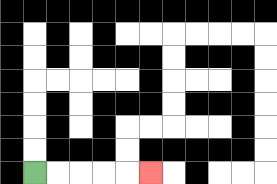{'start': '[1, 7]', 'end': '[6, 7]', 'path_directions': 'R,R,R,R,R', 'path_coordinates': '[[1, 7], [2, 7], [3, 7], [4, 7], [5, 7], [6, 7]]'}